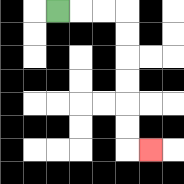{'start': '[2, 0]', 'end': '[6, 6]', 'path_directions': 'R,R,R,D,D,D,D,D,D,R', 'path_coordinates': '[[2, 0], [3, 0], [4, 0], [5, 0], [5, 1], [5, 2], [5, 3], [5, 4], [5, 5], [5, 6], [6, 6]]'}